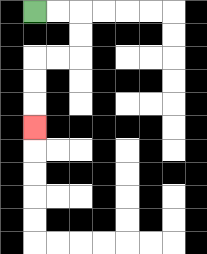{'start': '[1, 0]', 'end': '[1, 5]', 'path_directions': 'R,R,D,D,L,L,D,D,D', 'path_coordinates': '[[1, 0], [2, 0], [3, 0], [3, 1], [3, 2], [2, 2], [1, 2], [1, 3], [1, 4], [1, 5]]'}